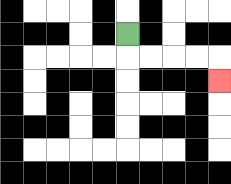{'start': '[5, 1]', 'end': '[9, 3]', 'path_directions': 'D,R,R,R,R,D', 'path_coordinates': '[[5, 1], [5, 2], [6, 2], [7, 2], [8, 2], [9, 2], [9, 3]]'}